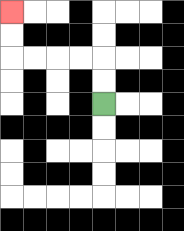{'start': '[4, 4]', 'end': '[0, 0]', 'path_directions': 'U,U,L,L,L,L,U,U', 'path_coordinates': '[[4, 4], [4, 3], [4, 2], [3, 2], [2, 2], [1, 2], [0, 2], [0, 1], [0, 0]]'}